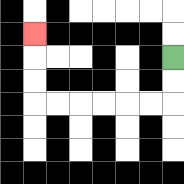{'start': '[7, 2]', 'end': '[1, 1]', 'path_directions': 'D,D,L,L,L,L,L,L,U,U,U', 'path_coordinates': '[[7, 2], [7, 3], [7, 4], [6, 4], [5, 4], [4, 4], [3, 4], [2, 4], [1, 4], [1, 3], [1, 2], [1, 1]]'}